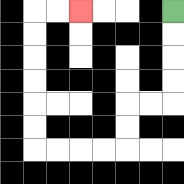{'start': '[7, 0]', 'end': '[3, 0]', 'path_directions': 'D,D,D,D,L,L,D,D,L,L,L,L,U,U,U,U,U,U,R,R', 'path_coordinates': '[[7, 0], [7, 1], [7, 2], [7, 3], [7, 4], [6, 4], [5, 4], [5, 5], [5, 6], [4, 6], [3, 6], [2, 6], [1, 6], [1, 5], [1, 4], [1, 3], [1, 2], [1, 1], [1, 0], [2, 0], [3, 0]]'}